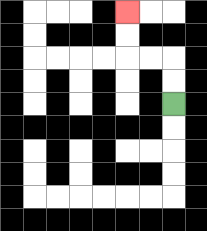{'start': '[7, 4]', 'end': '[5, 0]', 'path_directions': 'U,U,L,L,U,U', 'path_coordinates': '[[7, 4], [7, 3], [7, 2], [6, 2], [5, 2], [5, 1], [5, 0]]'}